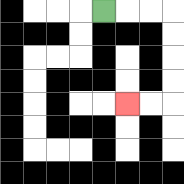{'start': '[4, 0]', 'end': '[5, 4]', 'path_directions': 'R,R,R,D,D,D,D,L,L', 'path_coordinates': '[[4, 0], [5, 0], [6, 0], [7, 0], [7, 1], [7, 2], [7, 3], [7, 4], [6, 4], [5, 4]]'}